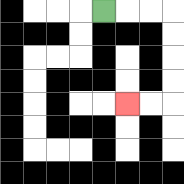{'start': '[4, 0]', 'end': '[5, 4]', 'path_directions': 'R,R,R,D,D,D,D,L,L', 'path_coordinates': '[[4, 0], [5, 0], [6, 0], [7, 0], [7, 1], [7, 2], [7, 3], [7, 4], [6, 4], [5, 4]]'}